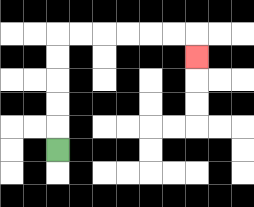{'start': '[2, 6]', 'end': '[8, 2]', 'path_directions': 'U,U,U,U,U,R,R,R,R,R,R,D', 'path_coordinates': '[[2, 6], [2, 5], [2, 4], [2, 3], [2, 2], [2, 1], [3, 1], [4, 1], [5, 1], [6, 1], [7, 1], [8, 1], [8, 2]]'}